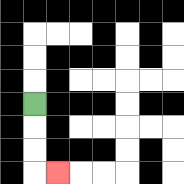{'start': '[1, 4]', 'end': '[2, 7]', 'path_directions': 'D,D,D,R', 'path_coordinates': '[[1, 4], [1, 5], [1, 6], [1, 7], [2, 7]]'}